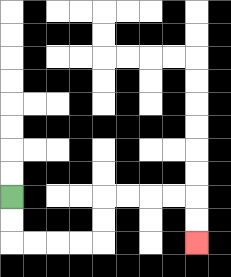{'start': '[0, 8]', 'end': '[8, 10]', 'path_directions': 'D,D,R,R,R,R,U,U,R,R,R,R,D,D', 'path_coordinates': '[[0, 8], [0, 9], [0, 10], [1, 10], [2, 10], [3, 10], [4, 10], [4, 9], [4, 8], [5, 8], [6, 8], [7, 8], [8, 8], [8, 9], [8, 10]]'}